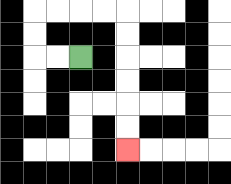{'start': '[3, 2]', 'end': '[5, 6]', 'path_directions': 'L,L,U,U,R,R,R,R,D,D,D,D,D,D', 'path_coordinates': '[[3, 2], [2, 2], [1, 2], [1, 1], [1, 0], [2, 0], [3, 0], [4, 0], [5, 0], [5, 1], [5, 2], [5, 3], [5, 4], [5, 5], [5, 6]]'}